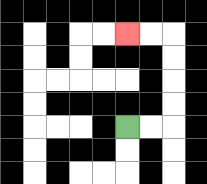{'start': '[5, 5]', 'end': '[5, 1]', 'path_directions': 'R,R,U,U,U,U,L,L', 'path_coordinates': '[[5, 5], [6, 5], [7, 5], [7, 4], [7, 3], [7, 2], [7, 1], [6, 1], [5, 1]]'}